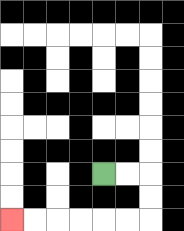{'start': '[4, 7]', 'end': '[0, 9]', 'path_directions': 'R,R,D,D,L,L,L,L,L,L', 'path_coordinates': '[[4, 7], [5, 7], [6, 7], [6, 8], [6, 9], [5, 9], [4, 9], [3, 9], [2, 9], [1, 9], [0, 9]]'}